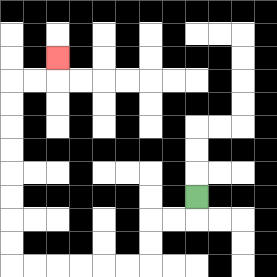{'start': '[8, 8]', 'end': '[2, 2]', 'path_directions': 'D,L,L,D,D,L,L,L,L,L,L,U,U,U,U,U,U,U,U,R,R,U', 'path_coordinates': '[[8, 8], [8, 9], [7, 9], [6, 9], [6, 10], [6, 11], [5, 11], [4, 11], [3, 11], [2, 11], [1, 11], [0, 11], [0, 10], [0, 9], [0, 8], [0, 7], [0, 6], [0, 5], [0, 4], [0, 3], [1, 3], [2, 3], [2, 2]]'}